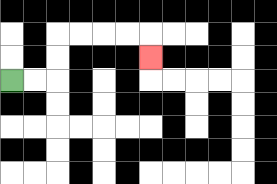{'start': '[0, 3]', 'end': '[6, 2]', 'path_directions': 'R,R,U,U,R,R,R,R,D', 'path_coordinates': '[[0, 3], [1, 3], [2, 3], [2, 2], [2, 1], [3, 1], [4, 1], [5, 1], [6, 1], [6, 2]]'}